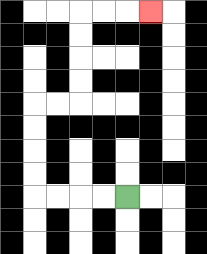{'start': '[5, 8]', 'end': '[6, 0]', 'path_directions': 'L,L,L,L,U,U,U,U,R,R,U,U,U,U,R,R,R', 'path_coordinates': '[[5, 8], [4, 8], [3, 8], [2, 8], [1, 8], [1, 7], [1, 6], [1, 5], [1, 4], [2, 4], [3, 4], [3, 3], [3, 2], [3, 1], [3, 0], [4, 0], [5, 0], [6, 0]]'}